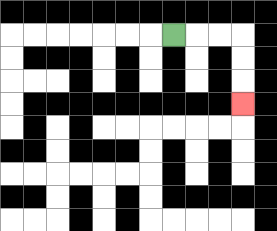{'start': '[7, 1]', 'end': '[10, 4]', 'path_directions': 'R,R,R,D,D,D', 'path_coordinates': '[[7, 1], [8, 1], [9, 1], [10, 1], [10, 2], [10, 3], [10, 4]]'}